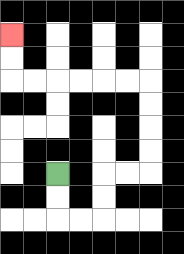{'start': '[2, 7]', 'end': '[0, 1]', 'path_directions': 'D,D,R,R,U,U,R,R,U,U,U,U,L,L,L,L,L,L,U,U', 'path_coordinates': '[[2, 7], [2, 8], [2, 9], [3, 9], [4, 9], [4, 8], [4, 7], [5, 7], [6, 7], [6, 6], [6, 5], [6, 4], [6, 3], [5, 3], [4, 3], [3, 3], [2, 3], [1, 3], [0, 3], [0, 2], [0, 1]]'}